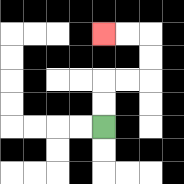{'start': '[4, 5]', 'end': '[4, 1]', 'path_directions': 'U,U,R,R,U,U,L,L', 'path_coordinates': '[[4, 5], [4, 4], [4, 3], [5, 3], [6, 3], [6, 2], [6, 1], [5, 1], [4, 1]]'}